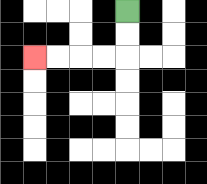{'start': '[5, 0]', 'end': '[1, 2]', 'path_directions': 'D,D,L,L,L,L', 'path_coordinates': '[[5, 0], [5, 1], [5, 2], [4, 2], [3, 2], [2, 2], [1, 2]]'}